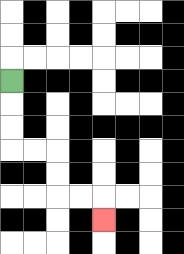{'start': '[0, 3]', 'end': '[4, 9]', 'path_directions': 'D,D,D,R,R,D,D,R,R,D', 'path_coordinates': '[[0, 3], [0, 4], [0, 5], [0, 6], [1, 6], [2, 6], [2, 7], [2, 8], [3, 8], [4, 8], [4, 9]]'}